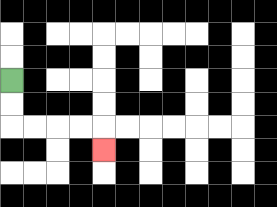{'start': '[0, 3]', 'end': '[4, 6]', 'path_directions': 'D,D,R,R,R,R,D', 'path_coordinates': '[[0, 3], [0, 4], [0, 5], [1, 5], [2, 5], [3, 5], [4, 5], [4, 6]]'}